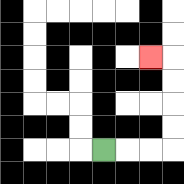{'start': '[4, 6]', 'end': '[6, 2]', 'path_directions': 'R,R,R,U,U,U,U,L', 'path_coordinates': '[[4, 6], [5, 6], [6, 6], [7, 6], [7, 5], [7, 4], [7, 3], [7, 2], [6, 2]]'}